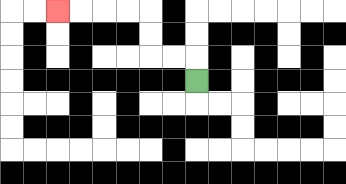{'start': '[8, 3]', 'end': '[2, 0]', 'path_directions': 'U,L,L,U,U,L,L,L,L', 'path_coordinates': '[[8, 3], [8, 2], [7, 2], [6, 2], [6, 1], [6, 0], [5, 0], [4, 0], [3, 0], [2, 0]]'}